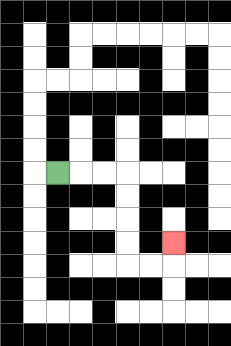{'start': '[2, 7]', 'end': '[7, 10]', 'path_directions': 'R,R,R,D,D,D,D,R,R,U', 'path_coordinates': '[[2, 7], [3, 7], [4, 7], [5, 7], [5, 8], [5, 9], [5, 10], [5, 11], [6, 11], [7, 11], [7, 10]]'}